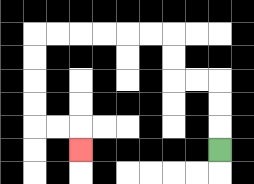{'start': '[9, 6]', 'end': '[3, 6]', 'path_directions': 'U,U,U,L,L,U,U,L,L,L,L,L,L,D,D,D,D,R,R,D', 'path_coordinates': '[[9, 6], [9, 5], [9, 4], [9, 3], [8, 3], [7, 3], [7, 2], [7, 1], [6, 1], [5, 1], [4, 1], [3, 1], [2, 1], [1, 1], [1, 2], [1, 3], [1, 4], [1, 5], [2, 5], [3, 5], [3, 6]]'}